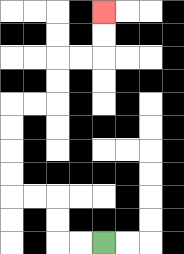{'start': '[4, 10]', 'end': '[4, 0]', 'path_directions': 'L,L,U,U,L,L,U,U,U,U,R,R,U,U,R,R,U,U', 'path_coordinates': '[[4, 10], [3, 10], [2, 10], [2, 9], [2, 8], [1, 8], [0, 8], [0, 7], [0, 6], [0, 5], [0, 4], [1, 4], [2, 4], [2, 3], [2, 2], [3, 2], [4, 2], [4, 1], [4, 0]]'}